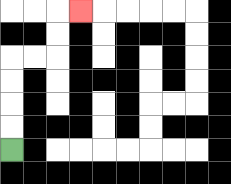{'start': '[0, 6]', 'end': '[3, 0]', 'path_directions': 'U,U,U,U,R,R,U,U,R', 'path_coordinates': '[[0, 6], [0, 5], [0, 4], [0, 3], [0, 2], [1, 2], [2, 2], [2, 1], [2, 0], [3, 0]]'}